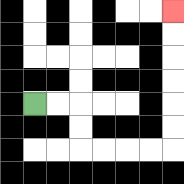{'start': '[1, 4]', 'end': '[7, 0]', 'path_directions': 'R,R,D,D,R,R,R,R,U,U,U,U,U,U', 'path_coordinates': '[[1, 4], [2, 4], [3, 4], [3, 5], [3, 6], [4, 6], [5, 6], [6, 6], [7, 6], [7, 5], [7, 4], [7, 3], [7, 2], [7, 1], [7, 0]]'}